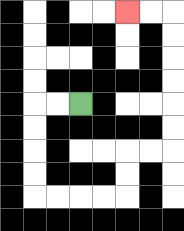{'start': '[3, 4]', 'end': '[5, 0]', 'path_directions': 'L,L,D,D,D,D,R,R,R,R,U,U,R,R,U,U,U,U,U,U,L,L', 'path_coordinates': '[[3, 4], [2, 4], [1, 4], [1, 5], [1, 6], [1, 7], [1, 8], [2, 8], [3, 8], [4, 8], [5, 8], [5, 7], [5, 6], [6, 6], [7, 6], [7, 5], [7, 4], [7, 3], [7, 2], [7, 1], [7, 0], [6, 0], [5, 0]]'}